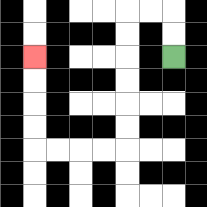{'start': '[7, 2]', 'end': '[1, 2]', 'path_directions': 'U,U,L,L,D,D,D,D,D,D,L,L,L,L,U,U,U,U', 'path_coordinates': '[[7, 2], [7, 1], [7, 0], [6, 0], [5, 0], [5, 1], [5, 2], [5, 3], [5, 4], [5, 5], [5, 6], [4, 6], [3, 6], [2, 6], [1, 6], [1, 5], [1, 4], [1, 3], [1, 2]]'}